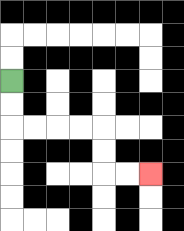{'start': '[0, 3]', 'end': '[6, 7]', 'path_directions': 'D,D,R,R,R,R,D,D,R,R', 'path_coordinates': '[[0, 3], [0, 4], [0, 5], [1, 5], [2, 5], [3, 5], [4, 5], [4, 6], [4, 7], [5, 7], [6, 7]]'}